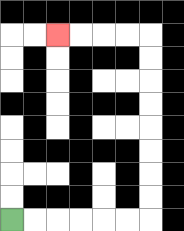{'start': '[0, 9]', 'end': '[2, 1]', 'path_directions': 'R,R,R,R,R,R,U,U,U,U,U,U,U,U,L,L,L,L', 'path_coordinates': '[[0, 9], [1, 9], [2, 9], [3, 9], [4, 9], [5, 9], [6, 9], [6, 8], [6, 7], [6, 6], [6, 5], [6, 4], [6, 3], [6, 2], [6, 1], [5, 1], [4, 1], [3, 1], [2, 1]]'}